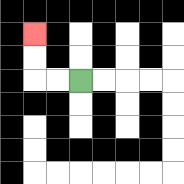{'start': '[3, 3]', 'end': '[1, 1]', 'path_directions': 'L,L,U,U', 'path_coordinates': '[[3, 3], [2, 3], [1, 3], [1, 2], [1, 1]]'}